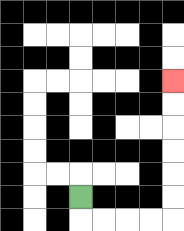{'start': '[3, 8]', 'end': '[7, 3]', 'path_directions': 'D,R,R,R,R,U,U,U,U,U,U', 'path_coordinates': '[[3, 8], [3, 9], [4, 9], [5, 9], [6, 9], [7, 9], [7, 8], [7, 7], [7, 6], [7, 5], [7, 4], [7, 3]]'}